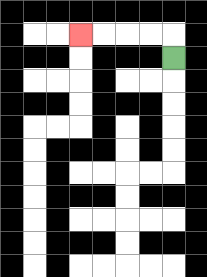{'start': '[7, 2]', 'end': '[3, 1]', 'path_directions': 'U,L,L,L,L', 'path_coordinates': '[[7, 2], [7, 1], [6, 1], [5, 1], [4, 1], [3, 1]]'}